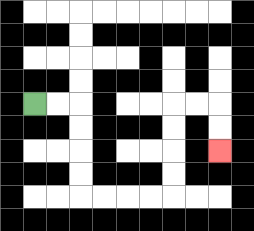{'start': '[1, 4]', 'end': '[9, 6]', 'path_directions': 'R,R,D,D,D,D,R,R,R,R,U,U,U,U,R,R,D,D', 'path_coordinates': '[[1, 4], [2, 4], [3, 4], [3, 5], [3, 6], [3, 7], [3, 8], [4, 8], [5, 8], [6, 8], [7, 8], [7, 7], [7, 6], [7, 5], [7, 4], [8, 4], [9, 4], [9, 5], [9, 6]]'}